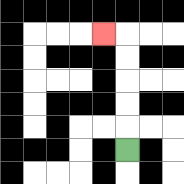{'start': '[5, 6]', 'end': '[4, 1]', 'path_directions': 'U,U,U,U,U,L', 'path_coordinates': '[[5, 6], [5, 5], [5, 4], [5, 3], [5, 2], [5, 1], [4, 1]]'}